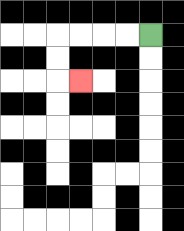{'start': '[6, 1]', 'end': '[3, 3]', 'path_directions': 'L,L,L,L,D,D,R', 'path_coordinates': '[[6, 1], [5, 1], [4, 1], [3, 1], [2, 1], [2, 2], [2, 3], [3, 3]]'}